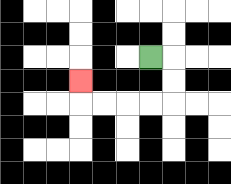{'start': '[6, 2]', 'end': '[3, 3]', 'path_directions': 'R,D,D,L,L,L,L,U', 'path_coordinates': '[[6, 2], [7, 2], [7, 3], [7, 4], [6, 4], [5, 4], [4, 4], [3, 4], [3, 3]]'}